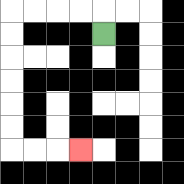{'start': '[4, 1]', 'end': '[3, 6]', 'path_directions': 'U,L,L,L,L,D,D,D,D,D,D,R,R,R', 'path_coordinates': '[[4, 1], [4, 0], [3, 0], [2, 0], [1, 0], [0, 0], [0, 1], [0, 2], [0, 3], [0, 4], [0, 5], [0, 6], [1, 6], [2, 6], [3, 6]]'}